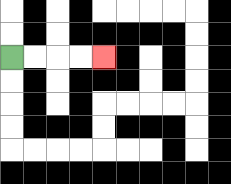{'start': '[0, 2]', 'end': '[4, 2]', 'path_directions': 'R,R,R,R', 'path_coordinates': '[[0, 2], [1, 2], [2, 2], [3, 2], [4, 2]]'}